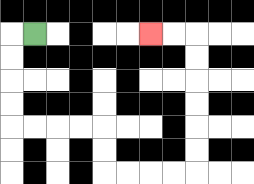{'start': '[1, 1]', 'end': '[6, 1]', 'path_directions': 'L,D,D,D,D,R,R,R,R,D,D,R,R,R,R,U,U,U,U,U,U,L,L', 'path_coordinates': '[[1, 1], [0, 1], [0, 2], [0, 3], [0, 4], [0, 5], [1, 5], [2, 5], [3, 5], [4, 5], [4, 6], [4, 7], [5, 7], [6, 7], [7, 7], [8, 7], [8, 6], [8, 5], [8, 4], [8, 3], [8, 2], [8, 1], [7, 1], [6, 1]]'}